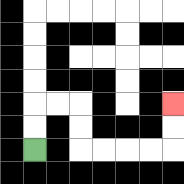{'start': '[1, 6]', 'end': '[7, 4]', 'path_directions': 'U,U,R,R,D,D,R,R,R,R,U,U', 'path_coordinates': '[[1, 6], [1, 5], [1, 4], [2, 4], [3, 4], [3, 5], [3, 6], [4, 6], [5, 6], [6, 6], [7, 6], [7, 5], [7, 4]]'}